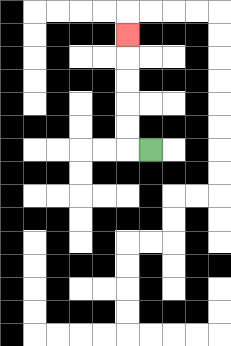{'start': '[6, 6]', 'end': '[5, 1]', 'path_directions': 'L,U,U,U,U,U', 'path_coordinates': '[[6, 6], [5, 6], [5, 5], [5, 4], [5, 3], [5, 2], [5, 1]]'}